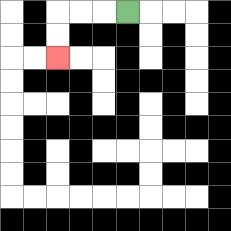{'start': '[5, 0]', 'end': '[2, 2]', 'path_directions': 'L,L,L,D,D', 'path_coordinates': '[[5, 0], [4, 0], [3, 0], [2, 0], [2, 1], [2, 2]]'}